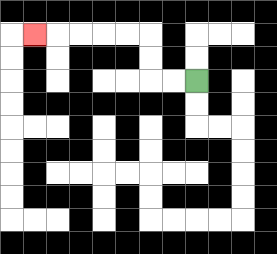{'start': '[8, 3]', 'end': '[1, 1]', 'path_directions': 'L,L,U,U,L,L,L,L,L', 'path_coordinates': '[[8, 3], [7, 3], [6, 3], [6, 2], [6, 1], [5, 1], [4, 1], [3, 1], [2, 1], [1, 1]]'}